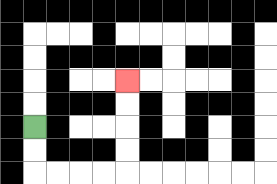{'start': '[1, 5]', 'end': '[5, 3]', 'path_directions': 'D,D,R,R,R,R,U,U,U,U', 'path_coordinates': '[[1, 5], [1, 6], [1, 7], [2, 7], [3, 7], [4, 7], [5, 7], [5, 6], [5, 5], [5, 4], [5, 3]]'}